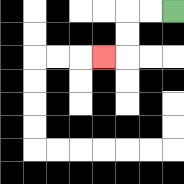{'start': '[7, 0]', 'end': '[4, 2]', 'path_directions': 'L,L,D,D,L', 'path_coordinates': '[[7, 0], [6, 0], [5, 0], [5, 1], [5, 2], [4, 2]]'}